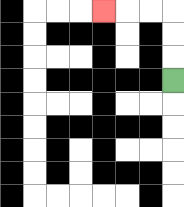{'start': '[7, 3]', 'end': '[4, 0]', 'path_directions': 'U,U,U,L,L,L', 'path_coordinates': '[[7, 3], [7, 2], [7, 1], [7, 0], [6, 0], [5, 0], [4, 0]]'}